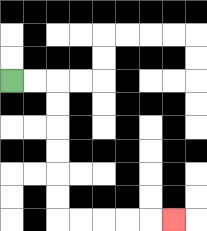{'start': '[0, 3]', 'end': '[7, 9]', 'path_directions': 'R,R,D,D,D,D,D,D,R,R,R,R,R', 'path_coordinates': '[[0, 3], [1, 3], [2, 3], [2, 4], [2, 5], [2, 6], [2, 7], [2, 8], [2, 9], [3, 9], [4, 9], [5, 9], [6, 9], [7, 9]]'}